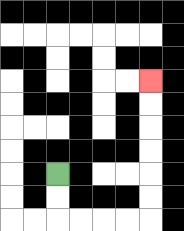{'start': '[2, 7]', 'end': '[6, 3]', 'path_directions': 'D,D,R,R,R,R,U,U,U,U,U,U', 'path_coordinates': '[[2, 7], [2, 8], [2, 9], [3, 9], [4, 9], [5, 9], [6, 9], [6, 8], [6, 7], [6, 6], [6, 5], [6, 4], [6, 3]]'}